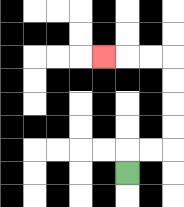{'start': '[5, 7]', 'end': '[4, 2]', 'path_directions': 'U,R,R,U,U,U,U,L,L,L', 'path_coordinates': '[[5, 7], [5, 6], [6, 6], [7, 6], [7, 5], [7, 4], [7, 3], [7, 2], [6, 2], [5, 2], [4, 2]]'}